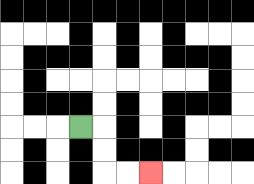{'start': '[3, 5]', 'end': '[6, 7]', 'path_directions': 'R,D,D,R,R', 'path_coordinates': '[[3, 5], [4, 5], [4, 6], [4, 7], [5, 7], [6, 7]]'}